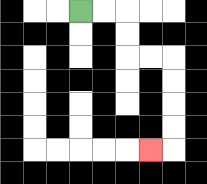{'start': '[3, 0]', 'end': '[6, 6]', 'path_directions': 'R,R,D,D,R,R,D,D,D,D,L', 'path_coordinates': '[[3, 0], [4, 0], [5, 0], [5, 1], [5, 2], [6, 2], [7, 2], [7, 3], [7, 4], [7, 5], [7, 6], [6, 6]]'}